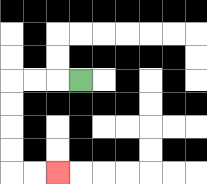{'start': '[3, 3]', 'end': '[2, 7]', 'path_directions': 'L,L,L,D,D,D,D,R,R', 'path_coordinates': '[[3, 3], [2, 3], [1, 3], [0, 3], [0, 4], [0, 5], [0, 6], [0, 7], [1, 7], [2, 7]]'}